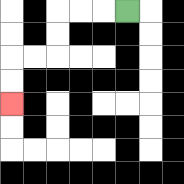{'start': '[5, 0]', 'end': '[0, 4]', 'path_directions': 'L,L,L,D,D,L,L,D,D', 'path_coordinates': '[[5, 0], [4, 0], [3, 0], [2, 0], [2, 1], [2, 2], [1, 2], [0, 2], [0, 3], [0, 4]]'}